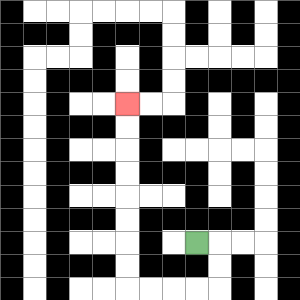{'start': '[8, 10]', 'end': '[5, 4]', 'path_directions': 'R,D,D,L,L,L,L,U,U,U,U,U,U,U,U', 'path_coordinates': '[[8, 10], [9, 10], [9, 11], [9, 12], [8, 12], [7, 12], [6, 12], [5, 12], [5, 11], [5, 10], [5, 9], [5, 8], [5, 7], [5, 6], [5, 5], [5, 4]]'}